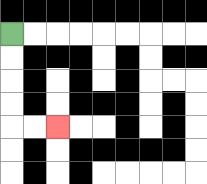{'start': '[0, 1]', 'end': '[2, 5]', 'path_directions': 'D,D,D,D,R,R', 'path_coordinates': '[[0, 1], [0, 2], [0, 3], [0, 4], [0, 5], [1, 5], [2, 5]]'}